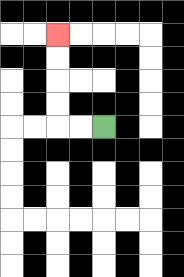{'start': '[4, 5]', 'end': '[2, 1]', 'path_directions': 'L,L,U,U,U,U', 'path_coordinates': '[[4, 5], [3, 5], [2, 5], [2, 4], [2, 3], [2, 2], [2, 1]]'}